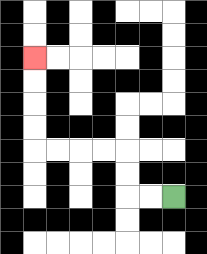{'start': '[7, 8]', 'end': '[1, 2]', 'path_directions': 'L,L,U,U,L,L,L,L,U,U,U,U', 'path_coordinates': '[[7, 8], [6, 8], [5, 8], [5, 7], [5, 6], [4, 6], [3, 6], [2, 6], [1, 6], [1, 5], [1, 4], [1, 3], [1, 2]]'}